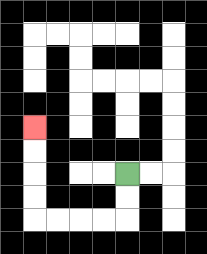{'start': '[5, 7]', 'end': '[1, 5]', 'path_directions': 'D,D,L,L,L,L,U,U,U,U', 'path_coordinates': '[[5, 7], [5, 8], [5, 9], [4, 9], [3, 9], [2, 9], [1, 9], [1, 8], [1, 7], [1, 6], [1, 5]]'}